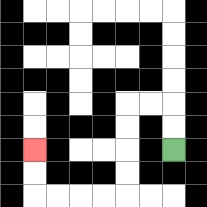{'start': '[7, 6]', 'end': '[1, 6]', 'path_directions': 'U,U,L,L,D,D,D,D,L,L,L,L,U,U', 'path_coordinates': '[[7, 6], [7, 5], [7, 4], [6, 4], [5, 4], [5, 5], [5, 6], [5, 7], [5, 8], [4, 8], [3, 8], [2, 8], [1, 8], [1, 7], [1, 6]]'}